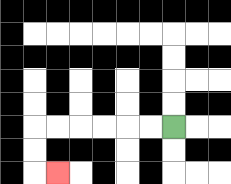{'start': '[7, 5]', 'end': '[2, 7]', 'path_directions': 'L,L,L,L,L,L,D,D,R', 'path_coordinates': '[[7, 5], [6, 5], [5, 5], [4, 5], [3, 5], [2, 5], [1, 5], [1, 6], [1, 7], [2, 7]]'}